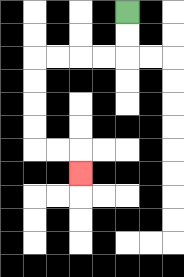{'start': '[5, 0]', 'end': '[3, 7]', 'path_directions': 'D,D,L,L,L,L,D,D,D,D,R,R,D', 'path_coordinates': '[[5, 0], [5, 1], [5, 2], [4, 2], [3, 2], [2, 2], [1, 2], [1, 3], [1, 4], [1, 5], [1, 6], [2, 6], [3, 6], [3, 7]]'}